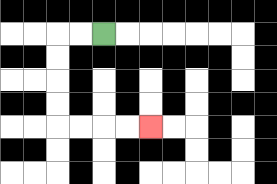{'start': '[4, 1]', 'end': '[6, 5]', 'path_directions': 'L,L,D,D,D,D,R,R,R,R', 'path_coordinates': '[[4, 1], [3, 1], [2, 1], [2, 2], [2, 3], [2, 4], [2, 5], [3, 5], [4, 5], [5, 5], [6, 5]]'}